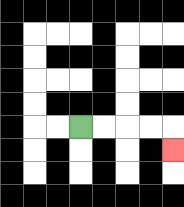{'start': '[3, 5]', 'end': '[7, 6]', 'path_directions': 'R,R,R,R,D', 'path_coordinates': '[[3, 5], [4, 5], [5, 5], [6, 5], [7, 5], [7, 6]]'}